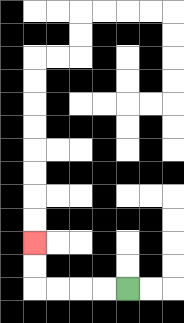{'start': '[5, 12]', 'end': '[1, 10]', 'path_directions': 'L,L,L,L,U,U', 'path_coordinates': '[[5, 12], [4, 12], [3, 12], [2, 12], [1, 12], [1, 11], [1, 10]]'}